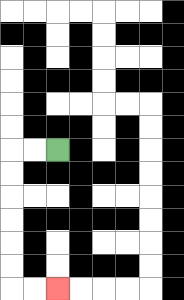{'start': '[2, 6]', 'end': '[2, 12]', 'path_directions': 'L,L,D,D,D,D,D,D,R,R', 'path_coordinates': '[[2, 6], [1, 6], [0, 6], [0, 7], [0, 8], [0, 9], [0, 10], [0, 11], [0, 12], [1, 12], [2, 12]]'}